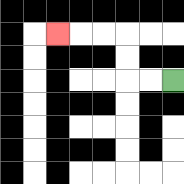{'start': '[7, 3]', 'end': '[2, 1]', 'path_directions': 'L,L,U,U,L,L,L', 'path_coordinates': '[[7, 3], [6, 3], [5, 3], [5, 2], [5, 1], [4, 1], [3, 1], [2, 1]]'}